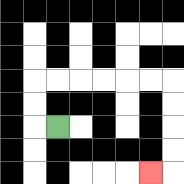{'start': '[2, 5]', 'end': '[6, 7]', 'path_directions': 'L,U,U,R,R,R,R,R,R,D,D,D,D,L', 'path_coordinates': '[[2, 5], [1, 5], [1, 4], [1, 3], [2, 3], [3, 3], [4, 3], [5, 3], [6, 3], [7, 3], [7, 4], [7, 5], [7, 6], [7, 7], [6, 7]]'}